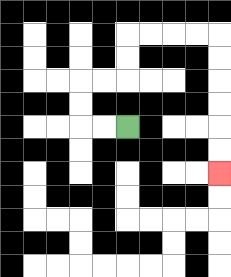{'start': '[5, 5]', 'end': '[9, 7]', 'path_directions': 'L,L,U,U,R,R,U,U,R,R,R,R,D,D,D,D,D,D', 'path_coordinates': '[[5, 5], [4, 5], [3, 5], [3, 4], [3, 3], [4, 3], [5, 3], [5, 2], [5, 1], [6, 1], [7, 1], [8, 1], [9, 1], [9, 2], [9, 3], [9, 4], [9, 5], [9, 6], [9, 7]]'}